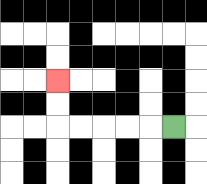{'start': '[7, 5]', 'end': '[2, 3]', 'path_directions': 'L,L,L,L,L,U,U', 'path_coordinates': '[[7, 5], [6, 5], [5, 5], [4, 5], [3, 5], [2, 5], [2, 4], [2, 3]]'}